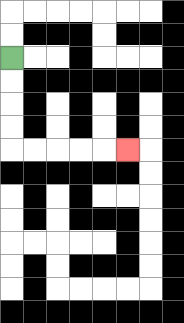{'start': '[0, 2]', 'end': '[5, 6]', 'path_directions': 'D,D,D,D,R,R,R,R,R', 'path_coordinates': '[[0, 2], [0, 3], [0, 4], [0, 5], [0, 6], [1, 6], [2, 6], [3, 6], [4, 6], [5, 6]]'}